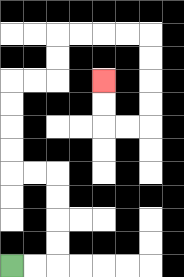{'start': '[0, 11]', 'end': '[4, 3]', 'path_directions': 'R,R,U,U,U,U,L,L,U,U,U,U,R,R,U,U,R,R,R,R,D,D,D,D,L,L,U,U', 'path_coordinates': '[[0, 11], [1, 11], [2, 11], [2, 10], [2, 9], [2, 8], [2, 7], [1, 7], [0, 7], [0, 6], [0, 5], [0, 4], [0, 3], [1, 3], [2, 3], [2, 2], [2, 1], [3, 1], [4, 1], [5, 1], [6, 1], [6, 2], [6, 3], [6, 4], [6, 5], [5, 5], [4, 5], [4, 4], [4, 3]]'}